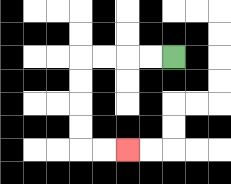{'start': '[7, 2]', 'end': '[5, 6]', 'path_directions': 'L,L,L,L,D,D,D,D,R,R', 'path_coordinates': '[[7, 2], [6, 2], [5, 2], [4, 2], [3, 2], [3, 3], [3, 4], [3, 5], [3, 6], [4, 6], [5, 6]]'}